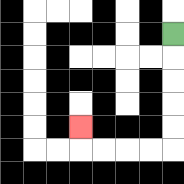{'start': '[7, 1]', 'end': '[3, 5]', 'path_directions': 'D,D,D,D,D,L,L,L,L,U', 'path_coordinates': '[[7, 1], [7, 2], [7, 3], [7, 4], [7, 5], [7, 6], [6, 6], [5, 6], [4, 6], [3, 6], [3, 5]]'}